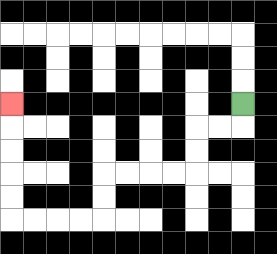{'start': '[10, 4]', 'end': '[0, 4]', 'path_directions': 'D,L,L,D,D,L,L,L,L,D,D,L,L,L,L,U,U,U,U,U', 'path_coordinates': '[[10, 4], [10, 5], [9, 5], [8, 5], [8, 6], [8, 7], [7, 7], [6, 7], [5, 7], [4, 7], [4, 8], [4, 9], [3, 9], [2, 9], [1, 9], [0, 9], [0, 8], [0, 7], [0, 6], [0, 5], [0, 4]]'}